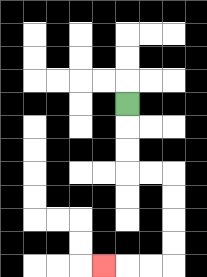{'start': '[5, 4]', 'end': '[4, 11]', 'path_directions': 'D,D,D,R,R,D,D,D,D,L,L,L', 'path_coordinates': '[[5, 4], [5, 5], [5, 6], [5, 7], [6, 7], [7, 7], [7, 8], [7, 9], [7, 10], [7, 11], [6, 11], [5, 11], [4, 11]]'}